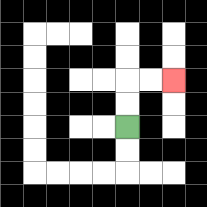{'start': '[5, 5]', 'end': '[7, 3]', 'path_directions': 'U,U,R,R', 'path_coordinates': '[[5, 5], [5, 4], [5, 3], [6, 3], [7, 3]]'}